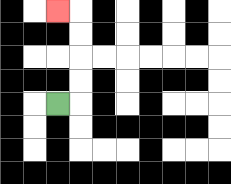{'start': '[2, 4]', 'end': '[2, 0]', 'path_directions': 'R,U,U,U,U,L', 'path_coordinates': '[[2, 4], [3, 4], [3, 3], [3, 2], [3, 1], [3, 0], [2, 0]]'}